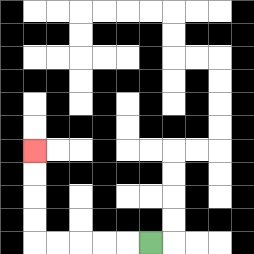{'start': '[6, 10]', 'end': '[1, 6]', 'path_directions': 'L,L,L,L,L,U,U,U,U', 'path_coordinates': '[[6, 10], [5, 10], [4, 10], [3, 10], [2, 10], [1, 10], [1, 9], [1, 8], [1, 7], [1, 6]]'}